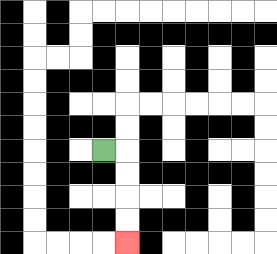{'start': '[4, 6]', 'end': '[5, 10]', 'path_directions': 'R,D,D,D,D', 'path_coordinates': '[[4, 6], [5, 6], [5, 7], [5, 8], [5, 9], [5, 10]]'}